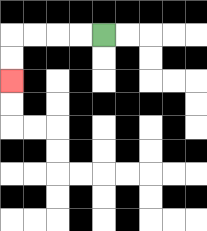{'start': '[4, 1]', 'end': '[0, 3]', 'path_directions': 'L,L,L,L,D,D', 'path_coordinates': '[[4, 1], [3, 1], [2, 1], [1, 1], [0, 1], [0, 2], [0, 3]]'}